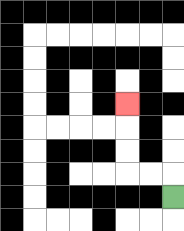{'start': '[7, 8]', 'end': '[5, 4]', 'path_directions': 'U,L,L,U,U,U', 'path_coordinates': '[[7, 8], [7, 7], [6, 7], [5, 7], [5, 6], [5, 5], [5, 4]]'}